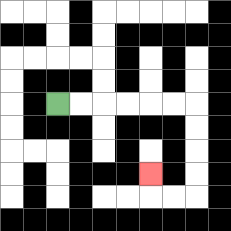{'start': '[2, 4]', 'end': '[6, 7]', 'path_directions': 'R,R,R,R,R,R,D,D,D,D,L,L,U', 'path_coordinates': '[[2, 4], [3, 4], [4, 4], [5, 4], [6, 4], [7, 4], [8, 4], [8, 5], [8, 6], [8, 7], [8, 8], [7, 8], [6, 8], [6, 7]]'}